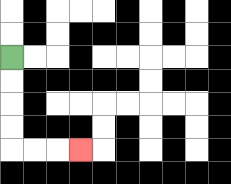{'start': '[0, 2]', 'end': '[3, 6]', 'path_directions': 'D,D,D,D,R,R,R', 'path_coordinates': '[[0, 2], [0, 3], [0, 4], [0, 5], [0, 6], [1, 6], [2, 6], [3, 6]]'}